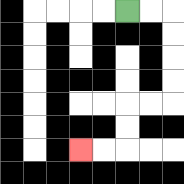{'start': '[5, 0]', 'end': '[3, 6]', 'path_directions': 'R,R,D,D,D,D,L,L,D,D,L,L', 'path_coordinates': '[[5, 0], [6, 0], [7, 0], [7, 1], [7, 2], [7, 3], [7, 4], [6, 4], [5, 4], [5, 5], [5, 6], [4, 6], [3, 6]]'}